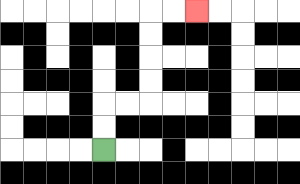{'start': '[4, 6]', 'end': '[8, 0]', 'path_directions': 'U,U,R,R,U,U,U,U,R,R', 'path_coordinates': '[[4, 6], [4, 5], [4, 4], [5, 4], [6, 4], [6, 3], [6, 2], [6, 1], [6, 0], [7, 0], [8, 0]]'}